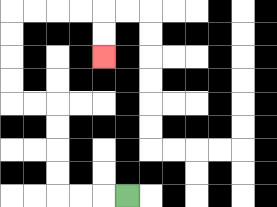{'start': '[5, 8]', 'end': '[4, 2]', 'path_directions': 'L,L,L,U,U,U,U,L,L,U,U,U,U,R,R,R,R,D,D', 'path_coordinates': '[[5, 8], [4, 8], [3, 8], [2, 8], [2, 7], [2, 6], [2, 5], [2, 4], [1, 4], [0, 4], [0, 3], [0, 2], [0, 1], [0, 0], [1, 0], [2, 0], [3, 0], [4, 0], [4, 1], [4, 2]]'}